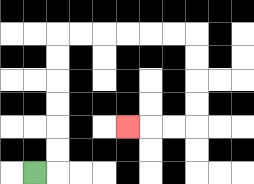{'start': '[1, 7]', 'end': '[5, 5]', 'path_directions': 'R,U,U,U,U,U,U,R,R,R,R,R,R,D,D,D,D,L,L,L', 'path_coordinates': '[[1, 7], [2, 7], [2, 6], [2, 5], [2, 4], [2, 3], [2, 2], [2, 1], [3, 1], [4, 1], [5, 1], [6, 1], [7, 1], [8, 1], [8, 2], [8, 3], [8, 4], [8, 5], [7, 5], [6, 5], [5, 5]]'}